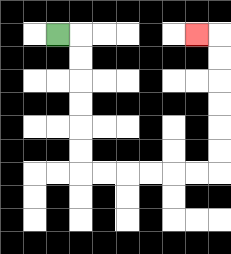{'start': '[2, 1]', 'end': '[8, 1]', 'path_directions': 'R,D,D,D,D,D,D,R,R,R,R,R,R,U,U,U,U,U,U,L', 'path_coordinates': '[[2, 1], [3, 1], [3, 2], [3, 3], [3, 4], [3, 5], [3, 6], [3, 7], [4, 7], [5, 7], [6, 7], [7, 7], [8, 7], [9, 7], [9, 6], [9, 5], [9, 4], [9, 3], [9, 2], [9, 1], [8, 1]]'}